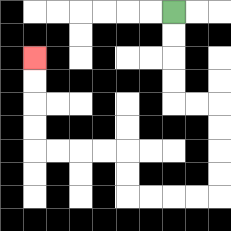{'start': '[7, 0]', 'end': '[1, 2]', 'path_directions': 'D,D,D,D,R,R,D,D,D,D,L,L,L,L,U,U,L,L,L,L,U,U,U,U', 'path_coordinates': '[[7, 0], [7, 1], [7, 2], [7, 3], [7, 4], [8, 4], [9, 4], [9, 5], [9, 6], [9, 7], [9, 8], [8, 8], [7, 8], [6, 8], [5, 8], [5, 7], [5, 6], [4, 6], [3, 6], [2, 6], [1, 6], [1, 5], [1, 4], [1, 3], [1, 2]]'}